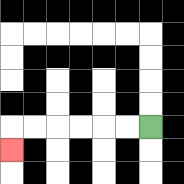{'start': '[6, 5]', 'end': '[0, 6]', 'path_directions': 'L,L,L,L,L,L,D', 'path_coordinates': '[[6, 5], [5, 5], [4, 5], [3, 5], [2, 5], [1, 5], [0, 5], [0, 6]]'}